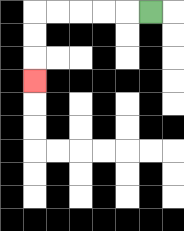{'start': '[6, 0]', 'end': '[1, 3]', 'path_directions': 'L,L,L,L,L,D,D,D', 'path_coordinates': '[[6, 0], [5, 0], [4, 0], [3, 0], [2, 0], [1, 0], [1, 1], [1, 2], [1, 3]]'}